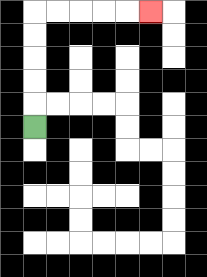{'start': '[1, 5]', 'end': '[6, 0]', 'path_directions': 'U,U,U,U,U,R,R,R,R,R', 'path_coordinates': '[[1, 5], [1, 4], [1, 3], [1, 2], [1, 1], [1, 0], [2, 0], [3, 0], [4, 0], [5, 0], [6, 0]]'}